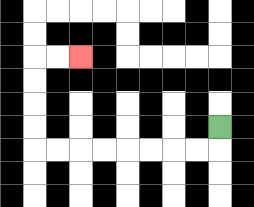{'start': '[9, 5]', 'end': '[3, 2]', 'path_directions': 'D,L,L,L,L,L,L,L,L,U,U,U,U,R,R', 'path_coordinates': '[[9, 5], [9, 6], [8, 6], [7, 6], [6, 6], [5, 6], [4, 6], [3, 6], [2, 6], [1, 6], [1, 5], [1, 4], [1, 3], [1, 2], [2, 2], [3, 2]]'}